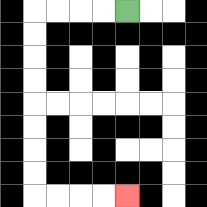{'start': '[5, 0]', 'end': '[5, 8]', 'path_directions': 'L,L,L,L,D,D,D,D,D,D,D,D,R,R,R,R', 'path_coordinates': '[[5, 0], [4, 0], [3, 0], [2, 0], [1, 0], [1, 1], [1, 2], [1, 3], [1, 4], [1, 5], [1, 6], [1, 7], [1, 8], [2, 8], [3, 8], [4, 8], [5, 8]]'}